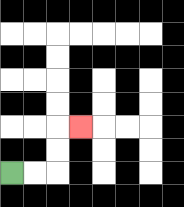{'start': '[0, 7]', 'end': '[3, 5]', 'path_directions': 'R,R,U,U,R', 'path_coordinates': '[[0, 7], [1, 7], [2, 7], [2, 6], [2, 5], [3, 5]]'}